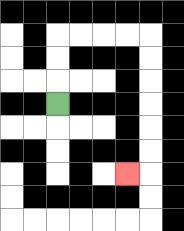{'start': '[2, 4]', 'end': '[5, 7]', 'path_directions': 'U,U,U,R,R,R,R,D,D,D,D,D,D,L', 'path_coordinates': '[[2, 4], [2, 3], [2, 2], [2, 1], [3, 1], [4, 1], [5, 1], [6, 1], [6, 2], [6, 3], [6, 4], [6, 5], [6, 6], [6, 7], [5, 7]]'}